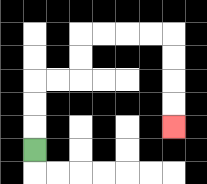{'start': '[1, 6]', 'end': '[7, 5]', 'path_directions': 'U,U,U,R,R,U,U,R,R,R,R,D,D,D,D', 'path_coordinates': '[[1, 6], [1, 5], [1, 4], [1, 3], [2, 3], [3, 3], [3, 2], [3, 1], [4, 1], [5, 1], [6, 1], [7, 1], [7, 2], [7, 3], [7, 4], [7, 5]]'}